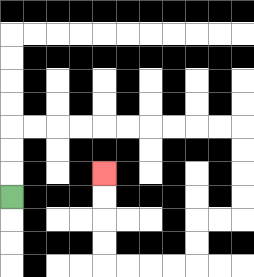{'start': '[0, 8]', 'end': '[4, 7]', 'path_directions': 'U,U,U,R,R,R,R,R,R,R,R,R,R,D,D,D,D,L,L,D,D,L,L,L,L,U,U,U,U', 'path_coordinates': '[[0, 8], [0, 7], [0, 6], [0, 5], [1, 5], [2, 5], [3, 5], [4, 5], [5, 5], [6, 5], [7, 5], [8, 5], [9, 5], [10, 5], [10, 6], [10, 7], [10, 8], [10, 9], [9, 9], [8, 9], [8, 10], [8, 11], [7, 11], [6, 11], [5, 11], [4, 11], [4, 10], [4, 9], [4, 8], [4, 7]]'}